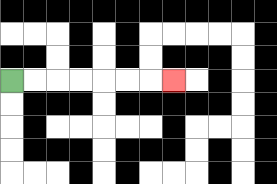{'start': '[0, 3]', 'end': '[7, 3]', 'path_directions': 'R,R,R,R,R,R,R', 'path_coordinates': '[[0, 3], [1, 3], [2, 3], [3, 3], [4, 3], [5, 3], [6, 3], [7, 3]]'}